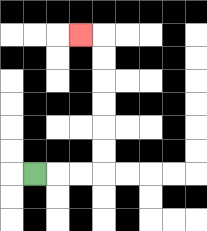{'start': '[1, 7]', 'end': '[3, 1]', 'path_directions': 'R,R,R,U,U,U,U,U,U,L', 'path_coordinates': '[[1, 7], [2, 7], [3, 7], [4, 7], [4, 6], [4, 5], [4, 4], [4, 3], [4, 2], [4, 1], [3, 1]]'}